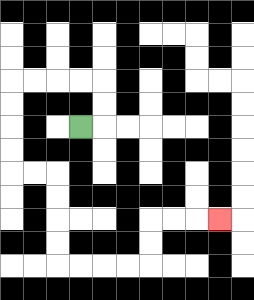{'start': '[3, 5]', 'end': '[9, 9]', 'path_directions': 'R,U,U,L,L,L,L,D,D,D,D,R,R,D,D,D,D,R,R,R,R,U,U,R,R,R', 'path_coordinates': '[[3, 5], [4, 5], [4, 4], [4, 3], [3, 3], [2, 3], [1, 3], [0, 3], [0, 4], [0, 5], [0, 6], [0, 7], [1, 7], [2, 7], [2, 8], [2, 9], [2, 10], [2, 11], [3, 11], [4, 11], [5, 11], [6, 11], [6, 10], [6, 9], [7, 9], [8, 9], [9, 9]]'}